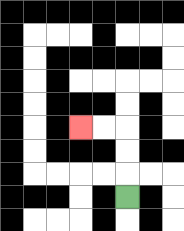{'start': '[5, 8]', 'end': '[3, 5]', 'path_directions': 'U,U,U,L,L', 'path_coordinates': '[[5, 8], [5, 7], [5, 6], [5, 5], [4, 5], [3, 5]]'}